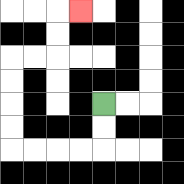{'start': '[4, 4]', 'end': '[3, 0]', 'path_directions': 'D,D,L,L,L,L,U,U,U,U,R,R,U,U,R', 'path_coordinates': '[[4, 4], [4, 5], [4, 6], [3, 6], [2, 6], [1, 6], [0, 6], [0, 5], [0, 4], [0, 3], [0, 2], [1, 2], [2, 2], [2, 1], [2, 0], [3, 0]]'}